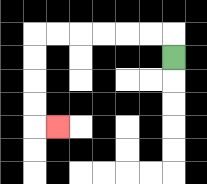{'start': '[7, 2]', 'end': '[2, 5]', 'path_directions': 'U,L,L,L,L,L,L,D,D,D,D,R', 'path_coordinates': '[[7, 2], [7, 1], [6, 1], [5, 1], [4, 1], [3, 1], [2, 1], [1, 1], [1, 2], [1, 3], [1, 4], [1, 5], [2, 5]]'}